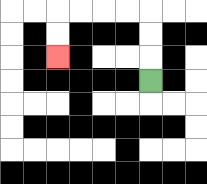{'start': '[6, 3]', 'end': '[2, 2]', 'path_directions': 'U,U,U,L,L,L,L,D,D', 'path_coordinates': '[[6, 3], [6, 2], [6, 1], [6, 0], [5, 0], [4, 0], [3, 0], [2, 0], [2, 1], [2, 2]]'}